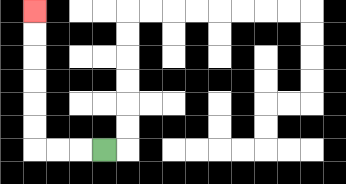{'start': '[4, 6]', 'end': '[1, 0]', 'path_directions': 'L,L,L,U,U,U,U,U,U', 'path_coordinates': '[[4, 6], [3, 6], [2, 6], [1, 6], [1, 5], [1, 4], [1, 3], [1, 2], [1, 1], [1, 0]]'}